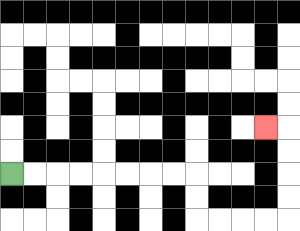{'start': '[0, 7]', 'end': '[11, 5]', 'path_directions': 'R,R,R,R,R,R,R,R,D,D,R,R,R,R,U,U,U,U,L', 'path_coordinates': '[[0, 7], [1, 7], [2, 7], [3, 7], [4, 7], [5, 7], [6, 7], [7, 7], [8, 7], [8, 8], [8, 9], [9, 9], [10, 9], [11, 9], [12, 9], [12, 8], [12, 7], [12, 6], [12, 5], [11, 5]]'}